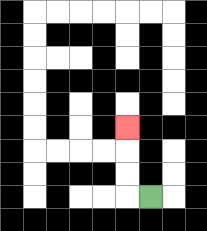{'start': '[6, 8]', 'end': '[5, 5]', 'path_directions': 'L,U,U,U', 'path_coordinates': '[[6, 8], [5, 8], [5, 7], [5, 6], [5, 5]]'}